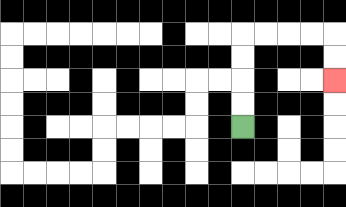{'start': '[10, 5]', 'end': '[14, 3]', 'path_directions': 'U,U,U,U,R,R,R,R,D,D', 'path_coordinates': '[[10, 5], [10, 4], [10, 3], [10, 2], [10, 1], [11, 1], [12, 1], [13, 1], [14, 1], [14, 2], [14, 3]]'}